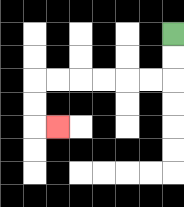{'start': '[7, 1]', 'end': '[2, 5]', 'path_directions': 'D,D,L,L,L,L,L,L,D,D,R', 'path_coordinates': '[[7, 1], [7, 2], [7, 3], [6, 3], [5, 3], [4, 3], [3, 3], [2, 3], [1, 3], [1, 4], [1, 5], [2, 5]]'}